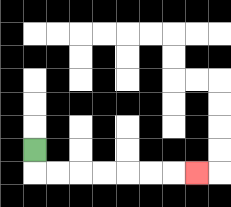{'start': '[1, 6]', 'end': '[8, 7]', 'path_directions': 'D,R,R,R,R,R,R,R', 'path_coordinates': '[[1, 6], [1, 7], [2, 7], [3, 7], [4, 7], [5, 7], [6, 7], [7, 7], [8, 7]]'}